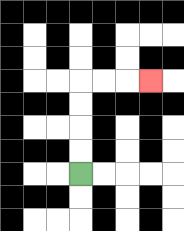{'start': '[3, 7]', 'end': '[6, 3]', 'path_directions': 'U,U,U,U,R,R,R', 'path_coordinates': '[[3, 7], [3, 6], [3, 5], [3, 4], [3, 3], [4, 3], [5, 3], [6, 3]]'}